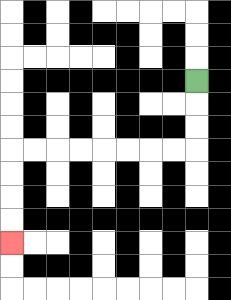{'start': '[8, 3]', 'end': '[0, 10]', 'path_directions': 'D,D,D,L,L,L,L,L,L,L,L,D,D,D,D', 'path_coordinates': '[[8, 3], [8, 4], [8, 5], [8, 6], [7, 6], [6, 6], [5, 6], [4, 6], [3, 6], [2, 6], [1, 6], [0, 6], [0, 7], [0, 8], [0, 9], [0, 10]]'}